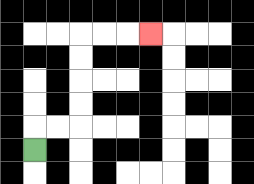{'start': '[1, 6]', 'end': '[6, 1]', 'path_directions': 'U,R,R,U,U,U,U,R,R,R', 'path_coordinates': '[[1, 6], [1, 5], [2, 5], [3, 5], [3, 4], [3, 3], [3, 2], [3, 1], [4, 1], [5, 1], [6, 1]]'}